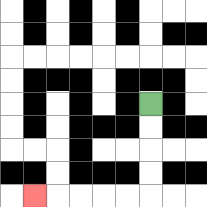{'start': '[6, 4]', 'end': '[1, 8]', 'path_directions': 'D,D,D,D,L,L,L,L,L', 'path_coordinates': '[[6, 4], [6, 5], [6, 6], [6, 7], [6, 8], [5, 8], [4, 8], [3, 8], [2, 8], [1, 8]]'}